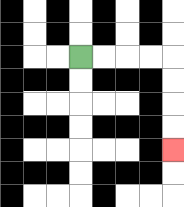{'start': '[3, 2]', 'end': '[7, 6]', 'path_directions': 'R,R,R,R,D,D,D,D', 'path_coordinates': '[[3, 2], [4, 2], [5, 2], [6, 2], [7, 2], [7, 3], [7, 4], [7, 5], [7, 6]]'}